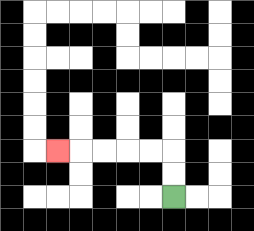{'start': '[7, 8]', 'end': '[2, 6]', 'path_directions': 'U,U,L,L,L,L,L', 'path_coordinates': '[[7, 8], [7, 7], [7, 6], [6, 6], [5, 6], [4, 6], [3, 6], [2, 6]]'}